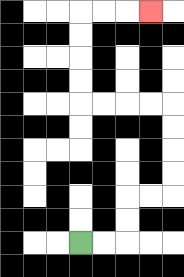{'start': '[3, 10]', 'end': '[6, 0]', 'path_directions': 'R,R,U,U,R,R,U,U,U,U,L,L,L,L,U,U,U,U,R,R,R', 'path_coordinates': '[[3, 10], [4, 10], [5, 10], [5, 9], [5, 8], [6, 8], [7, 8], [7, 7], [7, 6], [7, 5], [7, 4], [6, 4], [5, 4], [4, 4], [3, 4], [3, 3], [3, 2], [3, 1], [3, 0], [4, 0], [5, 0], [6, 0]]'}